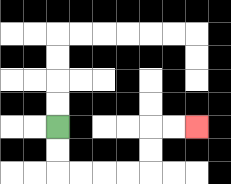{'start': '[2, 5]', 'end': '[8, 5]', 'path_directions': 'D,D,R,R,R,R,U,U,R,R', 'path_coordinates': '[[2, 5], [2, 6], [2, 7], [3, 7], [4, 7], [5, 7], [6, 7], [6, 6], [6, 5], [7, 5], [8, 5]]'}